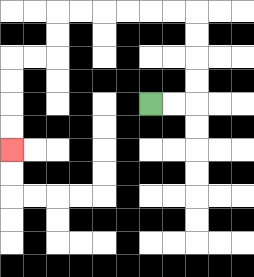{'start': '[6, 4]', 'end': '[0, 6]', 'path_directions': 'R,R,U,U,U,U,L,L,L,L,L,L,D,D,L,L,D,D,D,D', 'path_coordinates': '[[6, 4], [7, 4], [8, 4], [8, 3], [8, 2], [8, 1], [8, 0], [7, 0], [6, 0], [5, 0], [4, 0], [3, 0], [2, 0], [2, 1], [2, 2], [1, 2], [0, 2], [0, 3], [0, 4], [0, 5], [0, 6]]'}